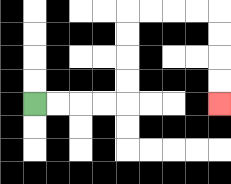{'start': '[1, 4]', 'end': '[9, 4]', 'path_directions': 'R,R,R,R,U,U,U,U,R,R,R,R,D,D,D,D', 'path_coordinates': '[[1, 4], [2, 4], [3, 4], [4, 4], [5, 4], [5, 3], [5, 2], [5, 1], [5, 0], [6, 0], [7, 0], [8, 0], [9, 0], [9, 1], [9, 2], [9, 3], [9, 4]]'}